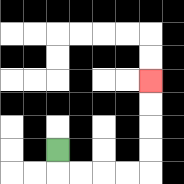{'start': '[2, 6]', 'end': '[6, 3]', 'path_directions': 'D,R,R,R,R,U,U,U,U', 'path_coordinates': '[[2, 6], [2, 7], [3, 7], [4, 7], [5, 7], [6, 7], [6, 6], [6, 5], [6, 4], [6, 3]]'}